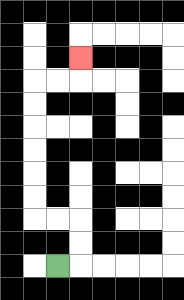{'start': '[2, 11]', 'end': '[3, 2]', 'path_directions': 'R,U,U,L,L,U,U,U,U,U,U,R,R,U', 'path_coordinates': '[[2, 11], [3, 11], [3, 10], [3, 9], [2, 9], [1, 9], [1, 8], [1, 7], [1, 6], [1, 5], [1, 4], [1, 3], [2, 3], [3, 3], [3, 2]]'}